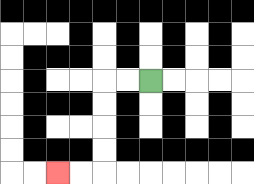{'start': '[6, 3]', 'end': '[2, 7]', 'path_directions': 'L,L,D,D,D,D,L,L', 'path_coordinates': '[[6, 3], [5, 3], [4, 3], [4, 4], [4, 5], [4, 6], [4, 7], [3, 7], [2, 7]]'}